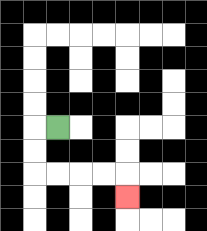{'start': '[2, 5]', 'end': '[5, 8]', 'path_directions': 'L,D,D,R,R,R,R,D', 'path_coordinates': '[[2, 5], [1, 5], [1, 6], [1, 7], [2, 7], [3, 7], [4, 7], [5, 7], [5, 8]]'}